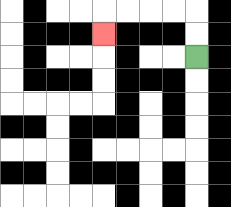{'start': '[8, 2]', 'end': '[4, 1]', 'path_directions': 'U,U,L,L,L,L,D', 'path_coordinates': '[[8, 2], [8, 1], [8, 0], [7, 0], [6, 0], [5, 0], [4, 0], [4, 1]]'}